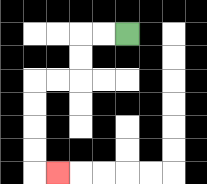{'start': '[5, 1]', 'end': '[2, 7]', 'path_directions': 'L,L,D,D,L,L,D,D,D,D,R', 'path_coordinates': '[[5, 1], [4, 1], [3, 1], [3, 2], [3, 3], [2, 3], [1, 3], [1, 4], [1, 5], [1, 6], [1, 7], [2, 7]]'}